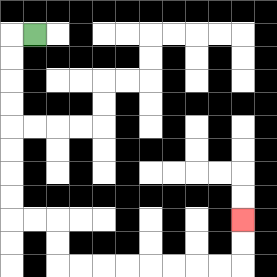{'start': '[1, 1]', 'end': '[10, 9]', 'path_directions': 'L,D,D,D,D,D,D,D,D,R,R,D,D,R,R,R,R,R,R,R,R,U,U', 'path_coordinates': '[[1, 1], [0, 1], [0, 2], [0, 3], [0, 4], [0, 5], [0, 6], [0, 7], [0, 8], [0, 9], [1, 9], [2, 9], [2, 10], [2, 11], [3, 11], [4, 11], [5, 11], [6, 11], [7, 11], [8, 11], [9, 11], [10, 11], [10, 10], [10, 9]]'}